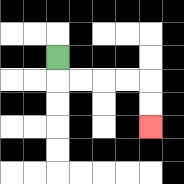{'start': '[2, 2]', 'end': '[6, 5]', 'path_directions': 'D,R,R,R,R,D,D', 'path_coordinates': '[[2, 2], [2, 3], [3, 3], [4, 3], [5, 3], [6, 3], [6, 4], [6, 5]]'}